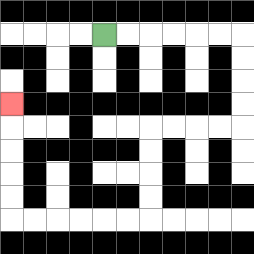{'start': '[4, 1]', 'end': '[0, 4]', 'path_directions': 'R,R,R,R,R,R,D,D,D,D,L,L,L,L,D,D,D,D,L,L,L,L,L,L,U,U,U,U,U', 'path_coordinates': '[[4, 1], [5, 1], [6, 1], [7, 1], [8, 1], [9, 1], [10, 1], [10, 2], [10, 3], [10, 4], [10, 5], [9, 5], [8, 5], [7, 5], [6, 5], [6, 6], [6, 7], [6, 8], [6, 9], [5, 9], [4, 9], [3, 9], [2, 9], [1, 9], [0, 9], [0, 8], [0, 7], [0, 6], [0, 5], [0, 4]]'}